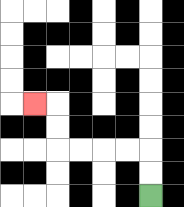{'start': '[6, 8]', 'end': '[1, 4]', 'path_directions': 'U,U,L,L,L,L,U,U,L', 'path_coordinates': '[[6, 8], [6, 7], [6, 6], [5, 6], [4, 6], [3, 6], [2, 6], [2, 5], [2, 4], [1, 4]]'}